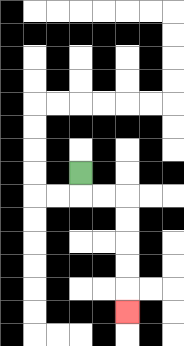{'start': '[3, 7]', 'end': '[5, 13]', 'path_directions': 'D,R,R,D,D,D,D,D', 'path_coordinates': '[[3, 7], [3, 8], [4, 8], [5, 8], [5, 9], [5, 10], [5, 11], [5, 12], [5, 13]]'}